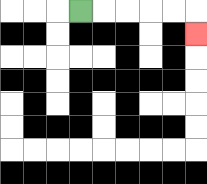{'start': '[3, 0]', 'end': '[8, 1]', 'path_directions': 'R,R,R,R,R,D', 'path_coordinates': '[[3, 0], [4, 0], [5, 0], [6, 0], [7, 0], [8, 0], [8, 1]]'}